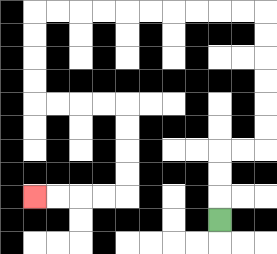{'start': '[9, 9]', 'end': '[1, 8]', 'path_directions': 'U,U,U,R,R,U,U,U,U,U,U,L,L,L,L,L,L,L,L,L,L,D,D,D,D,R,R,R,R,D,D,D,D,L,L,L,L', 'path_coordinates': '[[9, 9], [9, 8], [9, 7], [9, 6], [10, 6], [11, 6], [11, 5], [11, 4], [11, 3], [11, 2], [11, 1], [11, 0], [10, 0], [9, 0], [8, 0], [7, 0], [6, 0], [5, 0], [4, 0], [3, 0], [2, 0], [1, 0], [1, 1], [1, 2], [1, 3], [1, 4], [2, 4], [3, 4], [4, 4], [5, 4], [5, 5], [5, 6], [5, 7], [5, 8], [4, 8], [3, 8], [2, 8], [1, 8]]'}